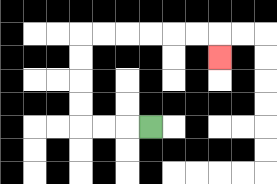{'start': '[6, 5]', 'end': '[9, 2]', 'path_directions': 'L,L,L,U,U,U,U,R,R,R,R,R,R,D', 'path_coordinates': '[[6, 5], [5, 5], [4, 5], [3, 5], [3, 4], [3, 3], [3, 2], [3, 1], [4, 1], [5, 1], [6, 1], [7, 1], [8, 1], [9, 1], [9, 2]]'}